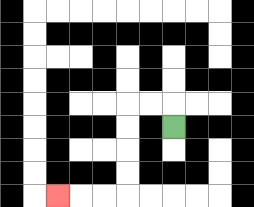{'start': '[7, 5]', 'end': '[2, 8]', 'path_directions': 'U,L,L,D,D,D,D,L,L,L', 'path_coordinates': '[[7, 5], [7, 4], [6, 4], [5, 4], [5, 5], [5, 6], [5, 7], [5, 8], [4, 8], [3, 8], [2, 8]]'}